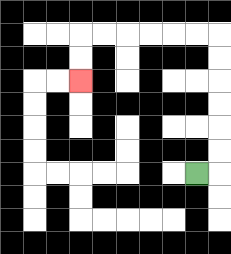{'start': '[8, 7]', 'end': '[3, 3]', 'path_directions': 'R,U,U,U,U,U,U,L,L,L,L,L,L,D,D', 'path_coordinates': '[[8, 7], [9, 7], [9, 6], [9, 5], [9, 4], [9, 3], [9, 2], [9, 1], [8, 1], [7, 1], [6, 1], [5, 1], [4, 1], [3, 1], [3, 2], [3, 3]]'}